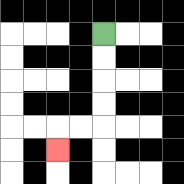{'start': '[4, 1]', 'end': '[2, 6]', 'path_directions': 'D,D,D,D,L,L,D', 'path_coordinates': '[[4, 1], [4, 2], [4, 3], [4, 4], [4, 5], [3, 5], [2, 5], [2, 6]]'}